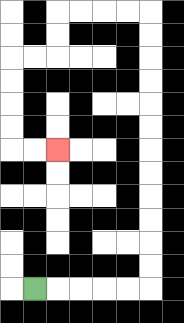{'start': '[1, 12]', 'end': '[2, 6]', 'path_directions': 'R,R,R,R,R,U,U,U,U,U,U,U,U,U,U,U,U,L,L,L,L,D,D,L,L,D,D,D,D,R,R', 'path_coordinates': '[[1, 12], [2, 12], [3, 12], [4, 12], [5, 12], [6, 12], [6, 11], [6, 10], [6, 9], [6, 8], [6, 7], [6, 6], [6, 5], [6, 4], [6, 3], [6, 2], [6, 1], [6, 0], [5, 0], [4, 0], [3, 0], [2, 0], [2, 1], [2, 2], [1, 2], [0, 2], [0, 3], [0, 4], [0, 5], [0, 6], [1, 6], [2, 6]]'}